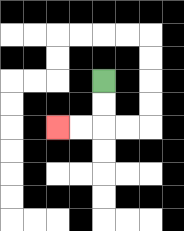{'start': '[4, 3]', 'end': '[2, 5]', 'path_directions': 'D,D,L,L', 'path_coordinates': '[[4, 3], [4, 4], [4, 5], [3, 5], [2, 5]]'}